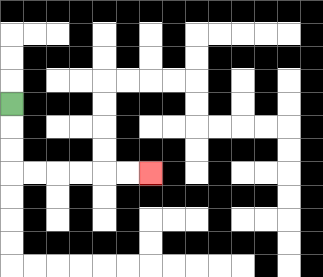{'start': '[0, 4]', 'end': '[6, 7]', 'path_directions': 'D,D,D,R,R,R,R,R,R', 'path_coordinates': '[[0, 4], [0, 5], [0, 6], [0, 7], [1, 7], [2, 7], [3, 7], [4, 7], [5, 7], [6, 7]]'}